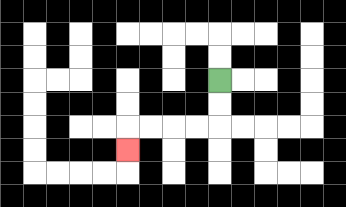{'start': '[9, 3]', 'end': '[5, 6]', 'path_directions': 'D,D,L,L,L,L,D', 'path_coordinates': '[[9, 3], [9, 4], [9, 5], [8, 5], [7, 5], [6, 5], [5, 5], [5, 6]]'}